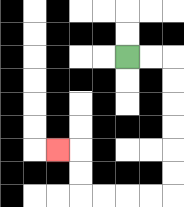{'start': '[5, 2]', 'end': '[2, 6]', 'path_directions': 'R,R,D,D,D,D,D,D,L,L,L,L,U,U,L', 'path_coordinates': '[[5, 2], [6, 2], [7, 2], [7, 3], [7, 4], [7, 5], [7, 6], [7, 7], [7, 8], [6, 8], [5, 8], [4, 8], [3, 8], [3, 7], [3, 6], [2, 6]]'}